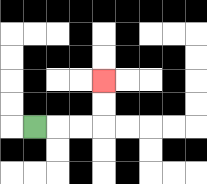{'start': '[1, 5]', 'end': '[4, 3]', 'path_directions': 'R,R,R,U,U', 'path_coordinates': '[[1, 5], [2, 5], [3, 5], [4, 5], [4, 4], [4, 3]]'}